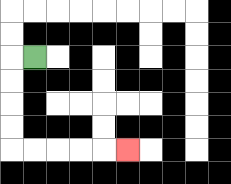{'start': '[1, 2]', 'end': '[5, 6]', 'path_directions': 'L,D,D,D,D,R,R,R,R,R', 'path_coordinates': '[[1, 2], [0, 2], [0, 3], [0, 4], [0, 5], [0, 6], [1, 6], [2, 6], [3, 6], [4, 6], [5, 6]]'}